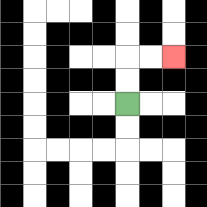{'start': '[5, 4]', 'end': '[7, 2]', 'path_directions': 'U,U,R,R', 'path_coordinates': '[[5, 4], [5, 3], [5, 2], [6, 2], [7, 2]]'}